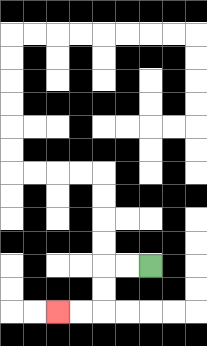{'start': '[6, 11]', 'end': '[2, 13]', 'path_directions': 'L,L,D,D,L,L', 'path_coordinates': '[[6, 11], [5, 11], [4, 11], [4, 12], [4, 13], [3, 13], [2, 13]]'}